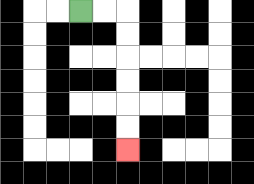{'start': '[3, 0]', 'end': '[5, 6]', 'path_directions': 'R,R,D,D,D,D,D,D', 'path_coordinates': '[[3, 0], [4, 0], [5, 0], [5, 1], [5, 2], [5, 3], [5, 4], [5, 5], [5, 6]]'}